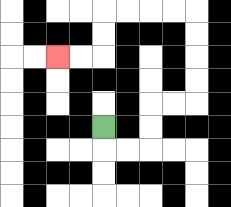{'start': '[4, 5]', 'end': '[2, 2]', 'path_directions': 'D,R,R,U,U,R,R,U,U,U,U,L,L,L,L,D,D,L,L', 'path_coordinates': '[[4, 5], [4, 6], [5, 6], [6, 6], [6, 5], [6, 4], [7, 4], [8, 4], [8, 3], [8, 2], [8, 1], [8, 0], [7, 0], [6, 0], [5, 0], [4, 0], [4, 1], [4, 2], [3, 2], [2, 2]]'}